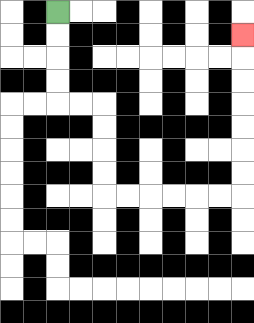{'start': '[2, 0]', 'end': '[10, 1]', 'path_directions': 'D,D,D,D,R,R,D,D,D,D,R,R,R,R,R,R,U,U,U,U,U,U,U', 'path_coordinates': '[[2, 0], [2, 1], [2, 2], [2, 3], [2, 4], [3, 4], [4, 4], [4, 5], [4, 6], [4, 7], [4, 8], [5, 8], [6, 8], [7, 8], [8, 8], [9, 8], [10, 8], [10, 7], [10, 6], [10, 5], [10, 4], [10, 3], [10, 2], [10, 1]]'}